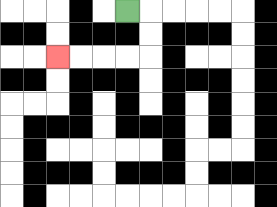{'start': '[5, 0]', 'end': '[2, 2]', 'path_directions': 'R,D,D,L,L,L,L', 'path_coordinates': '[[5, 0], [6, 0], [6, 1], [6, 2], [5, 2], [4, 2], [3, 2], [2, 2]]'}